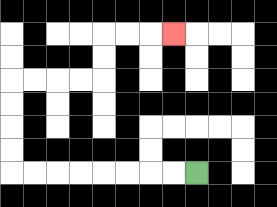{'start': '[8, 7]', 'end': '[7, 1]', 'path_directions': 'L,L,L,L,L,L,L,L,U,U,U,U,R,R,R,R,U,U,R,R,R', 'path_coordinates': '[[8, 7], [7, 7], [6, 7], [5, 7], [4, 7], [3, 7], [2, 7], [1, 7], [0, 7], [0, 6], [0, 5], [0, 4], [0, 3], [1, 3], [2, 3], [3, 3], [4, 3], [4, 2], [4, 1], [5, 1], [6, 1], [7, 1]]'}